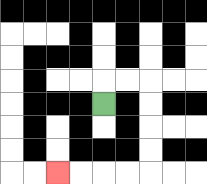{'start': '[4, 4]', 'end': '[2, 7]', 'path_directions': 'U,R,R,D,D,D,D,L,L,L,L', 'path_coordinates': '[[4, 4], [4, 3], [5, 3], [6, 3], [6, 4], [6, 5], [6, 6], [6, 7], [5, 7], [4, 7], [3, 7], [2, 7]]'}